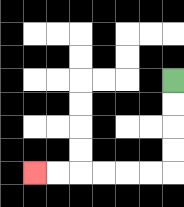{'start': '[7, 3]', 'end': '[1, 7]', 'path_directions': 'D,D,D,D,L,L,L,L,L,L', 'path_coordinates': '[[7, 3], [7, 4], [7, 5], [7, 6], [7, 7], [6, 7], [5, 7], [4, 7], [3, 7], [2, 7], [1, 7]]'}